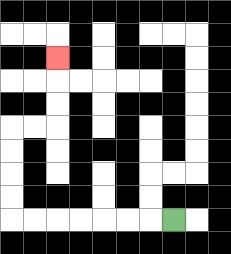{'start': '[7, 9]', 'end': '[2, 2]', 'path_directions': 'L,L,L,L,L,L,L,U,U,U,U,R,R,U,U,U', 'path_coordinates': '[[7, 9], [6, 9], [5, 9], [4, 9], [3, 9], [2, 9], [1, 9], [0, 9], [0, 8], [0, 7], [0, 6], [0, 5], [1, 5], [2, 5], [2, 4], [2, 3], [2, 2]]'}